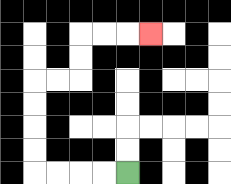{'start': '[5, 7]', 'end': '[6, 1]', 'path_directions': 'L,L,L,L,U,U,U,U,R,R,U,U,R,R,R', 'path_coordinates': '[[5, 7], [4, 7], [3, 7], [2, 7], [1, 7], [1, 6], [1, 5], [1, 4], [1, 3], [2, 3], [3, 3], [3, 2], [3, 1], [4, 1], [5, 1], [6, 1]]'}